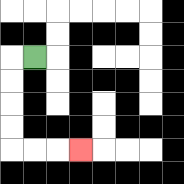{'start': '[1, 2]', 'end': '[3, 6]', 'path_directions': 'L,D,D,D,D,R,R,R', 'path_coordinates': '[[1, 2], [0, 2], [0, 3], [0, 4], [0, 5], [0, 6], [1, 6], [2, 6], [3, 6]]'}